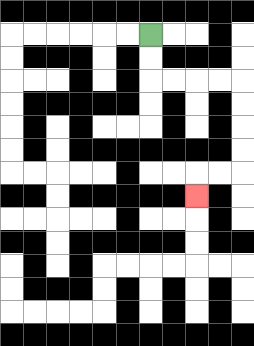{'start': '[6, 1]', 'end': '[8, 8]', 'path_directions': 'D,D,R,R,R,R,D,D,D,D,L,L,D', 'path_coordinates': '[[6, 1], [6, 2], [6, 3], [7, 3], [8, 3], [9, 3], [10, 3], [10, 4], [10, 5], [10, 6], [10, 7], [9, 7], [8, 7], [8, 8]]'}